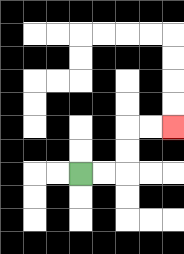{'start': '[3, 7]', 'end': '[7, 5]', 'path_directions': 'R,R,U,U,R,R', 'path_coordinates': '[[3, 7], [4, 7], [5, 7], [5, 6], [5, 5], [6, 5], [7, 5]]'}